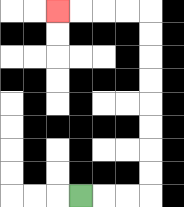{'start': '[3, 8]', 'end': '[2, 0]', 'path_directions': 'R,R,R,U,U,U,U,U,U,U,U,L,L,L,L', 'path_coordinates': '[[3, 8], [4, 8], [5, 8], [6, 8], [6, 7], [6, 6], [6, 5], [6, 4], [6, 3], [6, 2], [6, 1], [6, 0], [5, 0], [4, 0], [3, 0], [2, 0]]'}